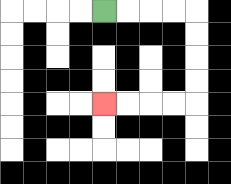{'start': '[4, 0]', 'end': '[4, 4]', 'path_directions': 'R,R,R,R,D,D,D,D,L,L,L,L', 'path_coordinates': '[[4, 0], [5, 0], [6, 0], [7, 0], [8, 0], [8, 1], [8, 2], [8, 3], [8, 4], [7, 4], [6, 4], [5, 4], [4, 4]]'}